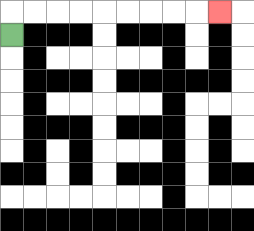{'start': '[0, 1]', 'end': '[9, 0]', 'path_directions': 'U,R,R,R,R,R,R,R,R,R', 'path_coordinates': '[[0, 1], [0, 0], [1, 0], [2, 0], [3, 0], [4, 0], [5, 0], [6, 0], [7, 0], [8, 0], [9, 0]]'}